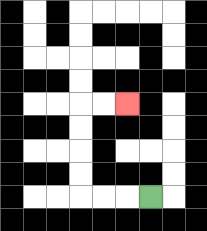{'start': '[6, 8]', 'end': '[5, 4]', 'path_directions': 'L,L,L,U,U,U,U,R,R', 'path_coordinates': '[[6, 8], [5, 8], [4, 8], [3, 8], [3, 7], [3, 6], [3, 5], [3, 4], [4, 4], [5, 4]]'}